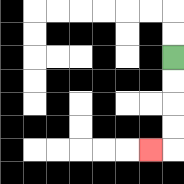{'start': '[7, 2]', 'end': '[6, 6]', 'path_directions': 'D,D,D,D,L', 'path_coordinates': '[[7, 2], [7, 3], [7, 4], [7, 5], [7, 6], [6, 6]]'}